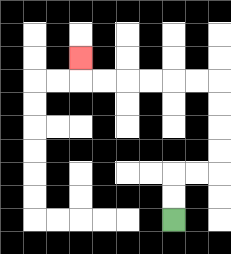{'start': '[7, 9]', 'end': '[3, 2]', 'path_directions': 'U,U,R,R,U,U,U,U,L,L,L,L,L,L,U', 'path_coordinates': '[[7, 9], [7, 8], [7, 7], [8, 7], [9, 7], [9, 6], [9, 5], [9, 4], [9, 3], [8, 3], [7, 3], [6, 3], [5, 3], [4, 3], [3, 3], [3, 2]]'}